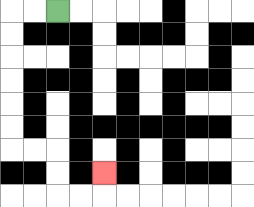{'start': '[2, 0]', 'end': '[4, 7]', 'path_directions': 'L,L,D,D,D,D,D,D,R,R,D,D,R,R,U', 'path_coordinates': '[[2, 0], [1, 0], [0, 0], [0, 1], [0, 2], [0, 3], [0, 4], [0, 5], [0, 6], [1, 6], [2, 6], [2, 7], [2, 8], [3, 8], [4, 8], [4, 7]]'}